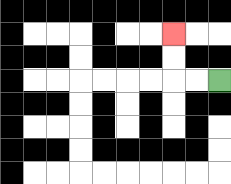{'start': '[9, 3]', 'end': '[7, 1]', 'path_directions': 'L,L,U,U', 'path_coordinates': '[[9, 3], [8, 3], [7, 3], [7, 2], [7, 1]]'}